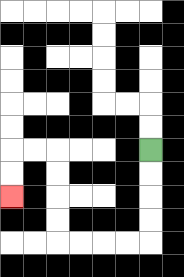{'start': '[6, 6]', 'end': '[0, 8]', 'path_directions': 'D,D,D,D,L,L,L,L,U,U,U,U,L,L,D,D', 'path_coordinates': '[[6, 6], [6, 7], [6, 8], [6, 9], [6, 10], [5, 10], [4, 10], [3, 10], [2, 10], [2, 9], [2, 8], [2, 7], [2, 6], [1, 6], [0, 6], [0, 7], [0, 8]]'}